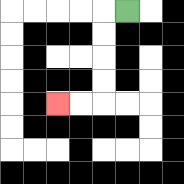{'start': '[5, 0]', 'end': '[2, 4]', 'path_directions': 'L,D,D,D,D,L,L', 'path_coordinates': '[[5, 0], [4, 0], [4, 1], [4, 2], [4, 3], [4, 4], [3, 4], [2, 4]]'}